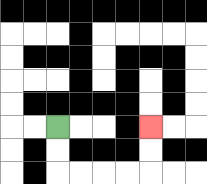{'start': '[2, 5]', 'end': '[6, 5]', 'path_directions': 'D,D,R,R,R,R,U,U', 'path_coordinates': '[[2, 5], [2, 6], [2, 7], [3, 7], [4, 7], [5, 7], [6, 7], [6, 6], [6, 5]]'}